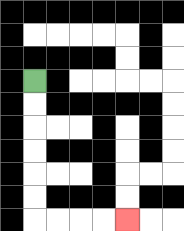{'start': '[1, 3]', 'end': '[5, 9]', 'path_directions': 'D,D,D,D,D,D,R,R,R,R', 'path_coordinates': '[[1, 3], [1, 4], [1, 5], [1, 6], [1, 7], [1, 8], [1, 9], [2, 9], [3, 9], [4, 9], [5, 9]]'}